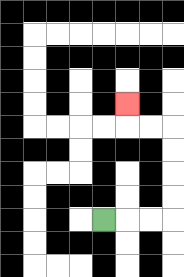{'start': '[4, 9]', 'end': '[5, 4]', 'path_directions': 'R,R,R,U,U,U,U,L,L,U', 'path_coordinates': '[[4, 9], [5, 9], [6, 9], [7, 9], [7, 8], [7, 7], [7, 6], [7, 5], [6, 5], [5, 5], [5, 4]]'}